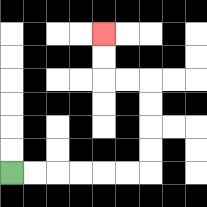{'start': '[0, 7]', 'end': '[4, 1]', 'path_directions': 'R,R,R,R,R,R,U,U,U,U,L,L,U,U', 'path_coordinates': '[[0, 7], [1, 7], [2, 7], [3, 7], [4, 7], [5, 7], [6, 7], [6, 6], [6, 5], [6, 4], [6, 3], [5, 3], [4, 3], [4, 2], [4, 1]]'}